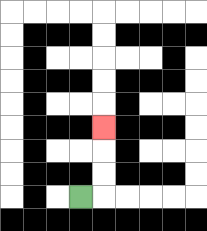{'start': '[3, 8]', 'end': '[4, 5]', 'path_directions': 'R,U,U,U', 'path_coordinates': '[[3, 8], [4, 8], [4, 7], [4, 6], [4, 5]]'}